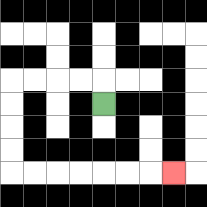{'start': '[4, 4]', 'end': '[7, 7]', 'path_directions': 'U,L,L,L,L,D,D,D,D,R,R,R,R,R,R,R', 'path_coordinates': '[[4, 4], [4, 3], [3, 3], [2, 3], [1, 3], [0, 3], [0, 4], [0, 5], [0, 6], [0, 7], [1, 7], [2, 7], [3, 7], [4, 7], [5, 7], [6, 7], [7, 7]]'}